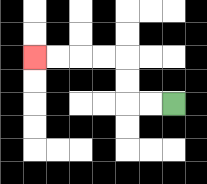{'start': '[7, 4]', 'end': '[1, 2]', 'path_directions': 'L,L,U,U,L,L,L,L', 'path_coordinates': '[[7, 4], [6, 4], [5, 4], [5, 3], [5, 2], [4, 2], [3, 2], [2, 2], [1, 2]]'}